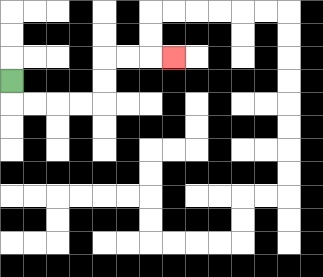{'start': '[0, 3]', 'end': '[7, 2]', 'path_directions': 'D,R,R,R,R,U,U,R,R,R', 'path_coordinates': '[[0, 3], [0, 4], [1, 4], [2, 4], [3, 4], [4, 4], [4, 3], [4, 2], [5, 2], [6, 2], [7, 2]]'}